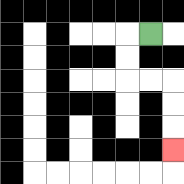{'start': '[6, 1]', 'end': '[7, 6]', 'path_directions': 'L,D,D,R,R,D,D,D', 'path_coordinates': '[[6, 1], [5, 1], [5, 2], [5, 3], [6, 3], [7, 3], [7, 4], [7, 5], [7, 6]]'}